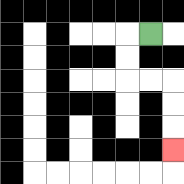{'start': '[6, 1]', 'end': '[7, 6]', 'path_directions': 'L,D,D,R,R,D,D,D', 'path_coordinates': '[[6, 1], [5, 1], [5, 2], [5, 3], [6, 3], [7, 3], [7, 4], [7, 5], [7, 6]]'}